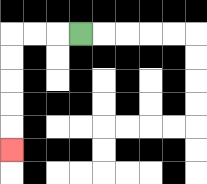{'start': '[3, 1]', 'end': '[0, 6]', 'path_directions': 'L,L,L,D,D,D,D,D', 'path_coordinates': '[[3, 1], [2, 1], [1, 1], [0, 1], [0, 2], [0, 3], [0, 4], [0, 5], [0, 6]]'}